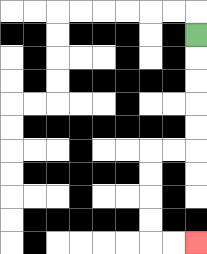{'start': '[8, 1]', 'end': '[8, 10]', 'path_directions': 'D,D,D,D,D,L,L,D,D,D,D,R,R', 'path_coordinates': '[[8, 1], [8, 2], [8, 3], [8, 4], [8, 5], [8, 6], [7, 6], [6, 6], [6, 7], [6, 8], [6, 9], [6, 10], [7, 10], [8, 10]]'}